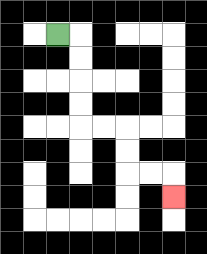{'start': '[2, 1]', 'end': '[7, 8]', 'path_directions': 'R,D,D,D,D,R,R,D,D,R,R,D', 'path_coordinates': '[[2, 1], [3, 1], [3, 2], [3, 3], [3, 4], [3, 5], [4, 5], [5, 5], [5, 6], [5, 7], [6, 7], [7, 7], [7, 8]]'}